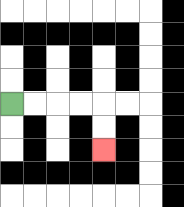{'start': '[0, 4]', 'end': '[4, 6]', 'path_directions': 'R,R,R,R,D,D', 'path_coordinates': '[[0, 4], [1, 4], [2, 4], [3, 4], [4, 4], [4, 5], [4, 6]]'}